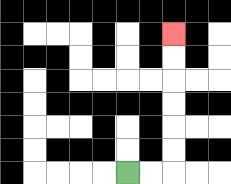{'start': '[5, 7]', 'end': '[7, 1]', 'path_directions': 'R,R,U,U,U,U,U,U', 'path_coordinates': '[[5, 7], [6, 7], [7, 7], [7, 6], [7, 5], [7, 4], [7, 3], [7, 2], [7, 1]]'}